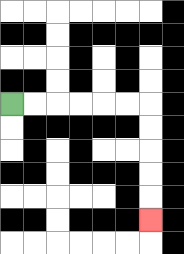{'start': '[0, 4]', 'end': '[6, 9]', 'path_directions': 'R,R,R,R,R,R,D,D,D,D,D', 'path_coordinates': '[[0, 4], [1, 4], [2, 4], [3, 4], [4, 4], [5, 4], [6, 4], [6, 5], [6, 6], [6, 7], [6, 8], [6, 9]]'}